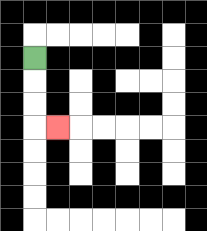{'start': '[1, 2]', 'end': '[2, 5]', 'path_directions': 'D,D,D,R', 'path_coordinates': '[[1, 2], [1, 3], [1, 4], [1, 5], [2, 5]]'}